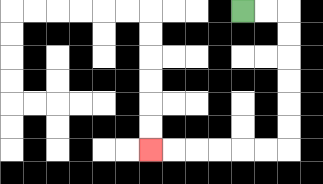{'start': '[10, 0]', 'end': '[6, 6]', 'path_directions': 'R,R,D,D,D,D,D,D,L,L,L,L,L,L', 'path_coordinates': '[[10, 0], [11, 0], [12, 0], [12, 1], [12, 2], [12, 3], [12, 4], [12, 5], [12, 6], [11, 6], [10, 6], [9, 6], [8, 6], [7, 6], [6, 6]]'}